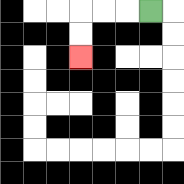{'start': '[6, 0]', 'end': '[3, 2]', 'path_directions': 'L,L,L,D,D', 'path_coordinates': '[[6, 0], [5, 0], [4, 0], [3, 0], [3, 1], [3, 2]]'}